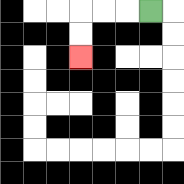{'start': '[6, 0]', 'end': '[3, 2]', 'path_directions': 'L,L,L,D,D', 'path_coordinates': '[[6, 0], [5, 0], [4, 0], [3, 0], [3, 1], [3, 2]]'}